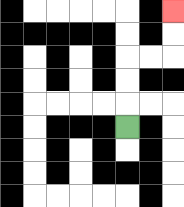{'start': '[5, 5]', 'end': '[7, 0]', 'path_directions': 'U,U,U,R,R,U,U', 'path_coordinates': '[[5, 5], [5, 4], [5, 3], [5, 2], [6, 2], [7, 2], [7, 1], [7, 0]]'}